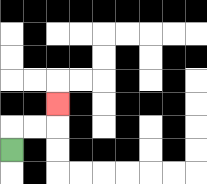{'start': '[0, 6]', 'end': '[2, 4]', 'path_directions': 'U,R,R,U', 'path_coordinates': '[[0, 6], [0, 5], [1, 5], [2, 5], [2, 4]]'}